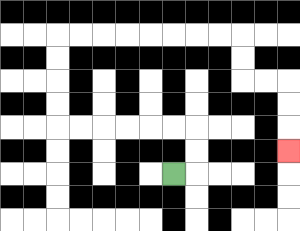{'start': '[7, 7]', 'end': '[12, 6]', 'path_directions': 'R,U,U,L,L,L,L,L,L,U,U,U,U,R,R,R,R,R,R,R,R,D,D,R,R,D,D,D', 'path_coordinates': '[[7, 7], [8, 7], [8, 6], [8, 5], [7, 5], [6, 5], [5, 5], [4, 5], [3, 5], [2, 5], [2, 4], [2, 3], [2, 2], [2, 1], [3, 1], [4, 1], [5, 1], [6, 1], [7, 1], [8, 1], [9, 1], [10, 1], [10, 2], [10, 3], [11, 3], [12, 3], [12, 4], [12, 5], [12, 6]]'}